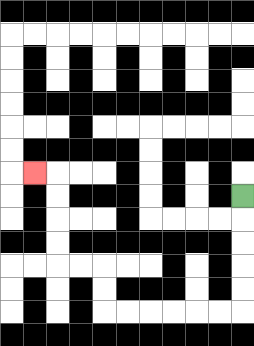{'start': '[10, 8]', 'end': '[1, 7]', 'path_directions': 'D,D,D,D,D,L,L,L,L,L,L,U,U,L,L,U,U,U,U,L', 'path_coordinates': '[[10, 8], [10, 9], [10, 10], [10, 11], [10, 12], [10, 13], [9, 13], [8, 13], [7, 13], [6, 13], [5, 13], [4, 13], [4, 12], [4, 11], [3, 11], [2, 11], [2, 10], [2, 9], [2, 8], [2, 7], [1, 7]]'}